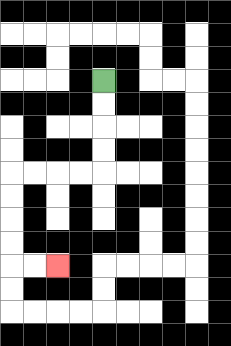{'start': '[4, 3]', 'end': '[2, 11]', 'path_directions': 'D,D,D,D,L,L,L,L,D,D,D,D,R,R', 'path_coordinates': '[[4, 3], [4, 4], [4, 5], [4, 6], [4, 7], [3, 7], [2, 7], [1, 7], [0, 7], [0, 8], [0, 9], [0, 10], [0, 11], [1, 11], [2, 11]]'}